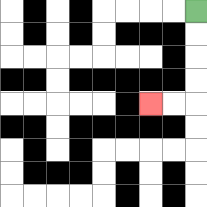{'start': '[8, 0]', 'end': '[6, 4]', 'path_directions': 'D,D,D,D,L,L', 'path_coordinates': '[[8, 0], [8, 1], [8, 2], [8, 3], [8, 4], [7, 4], [6, 4]]'}